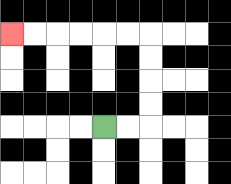{'start': '[4, 5]', 'end': '[0, 1]', 'path_directions': 'R,R,U,U,U,U,L,L,L,L,L,L', 'path_coordinates': '[[4, 5], [5, 5], [6, 5], [6, 4], [6, 3], [6, 2], [6, 1], [5, 1], [4, 1], [3, 1], [2, 1], [1, 1], [0, 1]]'}